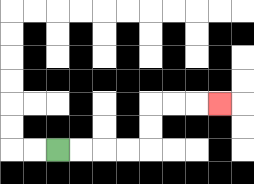{'start': '[2, 6]', 'end': '[9, 4]', 'path_directions': 'R,R,R,R,U,U,R,R,R', 'path_coordinates': '[[2, 6], [3, 6], [4, 6], [5, 6], [6, 6], [6, 5], [6, 4], [7, 4], [8, 4], [9, 4]]'}